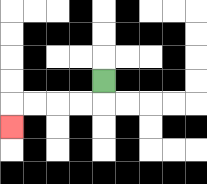{'start': '[4, 3]', 'end': '[0, 5]', 'path_directions': 'D,L,L,L,L,D', 'path_coordinates': '[[4, 3], [4, 4], [3, 4], [2, 4], [1, 4], [0, 4], [0, 5]]'}